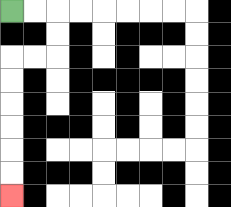{'start': '[0, 0]', 'end': '[0, 8]', 'path_directions': 'R,R,D,D,L,L,D,D,D,D,D,D', 'path_coordinates': '[[0, 0], [1, 0], [2, 0], [2, 1], [2, 2], [1, 2], [0, 2], [0, 3], [0, 4], [0, 5], [0, 6], [0, 7], [0, 8]]'}